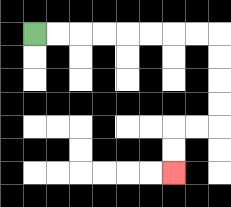{'start': '[1, 1]', 'end': '[7, 7]', 'path_directions': 'R,R,R,R,R,R,R,R,D,D,D,D,L,L,D,D', 'path_coordinates': '[[1, 1], [2, 1], [3, 1], [4, 1], [5, 1], [6, 1], [7, 1], [8, 1], [9, 1], [9, 2], [9, 3], [9, 4], [9, 5], [8, 5], [7, 5], [7, 6], [7, 7]]'}